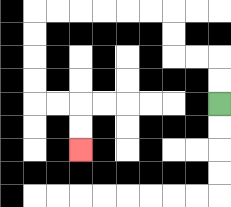{'start': '[9, 4]', 'end': '[3, 6]', 'path_directions': 'U,U,L,L,U,U,L,L,L,L,L,L,D,D,D,D,R,R,D,D', 'path_coordinates': '[[9, 4], [9, 3], [9, 2], [8, 2], [7, 2], [7, 1], [7, 0], [6, 0], [5, 0], [4, 0], [3, 0], [2, 0], [1, 0], [1, 1], [1, 2], [1, 3], [1, 4], [2, 4], [3, 4], [3, 5], [3, 6]]'}